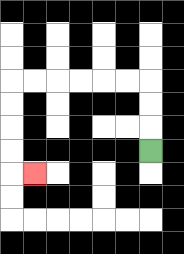{'start': '[6, 6]', 'end': '[1, 7]', 'path_directions': 'U,U,U,L,L,L,L,L,L,D,D,D,D,R', 'path_coordinates': '[[6, 6], [6, 5], [6, 4], [6, 3], [5, 3], [4, 3], [3, 3], [2, 3], [1, 3], [0, 3], [0, 4], [0, 5], [0, 6], [0, 7], [1, 7]]'}